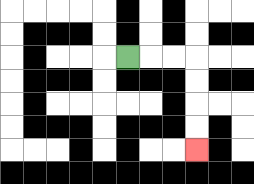{'start': '[5, 2]', 'end': '[8, 6]', 'path_directions': 'R,R,R,D,D,D,D', 'path_coordinates': '[[5, 2], [6, 2], [7, 2], [8, 2], [8, 3], [8, 4], [8, 5], [8, 6]]'}